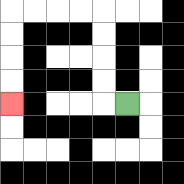{'start': '[5, 4]', 'end': '[0, 4]', 'path_directions': 'L,U,U,U,U,L,L,L,L,D,D,D,D', 'path_coordinates': '[[5, 4], [4, 4], [4, 3], [4, 2], [4, 1], [4, 0], [3, 0], [2, 0], [1, 0], [0, 0], [0, 1], [0, 2], [0, 3], [0, 4]]'}